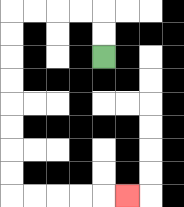{'start': '[4, 2]', 'end': '[5, 8]', 'path_directions': 'U,U,L,L,L,L,D,D,D,D,D,D,D,D,R,R,R,R,R', 'path_coordinates': '[[4, 2], [4, 1], [4, 0], [3, 0], [2, 0], [1, 0], [0, 0], [0, 1], [0, 2], [0, 3], [0, 4], [0, 5], [0, 6], [0, 7], [0, 8], [1, 8], [2, 8], [3, 8], [4, 8], [5, 8]]'}